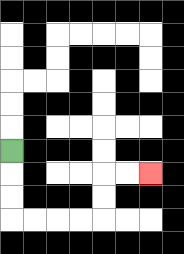{'start': '[0, 6]', 'end': '[6, 7]', 'path_directions': 'D,D,D,R,R,R,R,U,U,R,R', 'path_coordinates': '[[0, 6], [0, 7], [0, 8], [0, 9], [1, 9], [2, 9], [3, 9], [4, 9], [4, 8], [4, 7], [5, 7], [6, 7]]'}